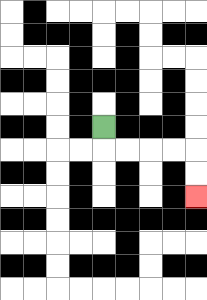{'start': '[4, 5]', 'end': '[8, 8]', 'path_directions': 'D,R,R,R,R,D,D', 'path_coordinates': '[[4, 5], [4, 6], [5, 6], [6, 6], [7, 6], [8, 6], [8, 7], [8, 8]]'}